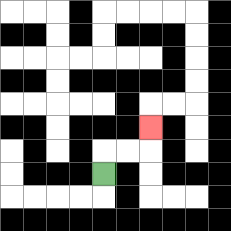{'start': '[4, 7]', 'end': '[6, 5]', 'path_directions': 'U,R,R,U', 'path_coordinates': '[[4, 7], [4, 6], [5, 6], [6, 6], [6, 5]]'}